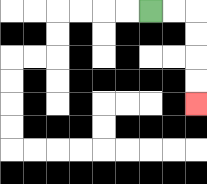{'start': '[6, 0]', 'end': '[8, 4]', 'path_directions': 'R,R,D,D,D,D', 'path_coordinates': '[[6, 0], [7, 0], [8, 0], [8, 1], [8, 2], [8, 3], [8, 4]]'}